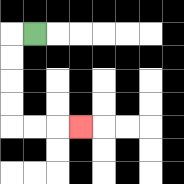{'start': '[1, 1]', 'end': '[3, 5]', 'path_directions': 'L,D,D,D,D,R,R,R', 'path_coordinates': '[[1, 1], [0, 1], [0, 2], [0, 3], [0, 4], [0, 5], [1, 5], [2, 5], [3, 5]]'}